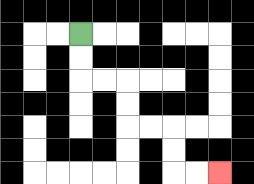{'start': '[3, 1]', 'end': '[9, 7]', 'path_directions': 'D,D,R,R,D,D,R,R,D,D,R,R', 'path_coordinates': '[[3, 1], [3, 2], [3, 3], [4, 3], [5, 3], [5, 4], [5, 5], [6, 5], [7, 5], [7, 6], [7, 7], [8, 7], [9, 7]]'}